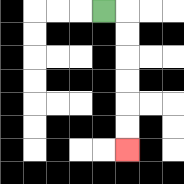{'start': '[4, 0]', 'end': '[5, 6]', 'path_directions': 'R,D,D,D,D,D,D', 'path_coordinates': '[[4, 0], [5, 0], [5, 1], [5, 2], [5, 3], [5, 4], [5, 5], [5, 6]]'}